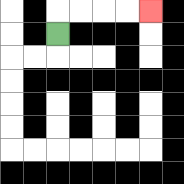{'start': '[2, 1]', 'end': '[6, 0]', 'path_directions': 'U,R,R,R,R', 'path_coordinates': '[[2, 1], [2, 0], [3, 0], [4, 0], [5, 0], [6, 0]]'}